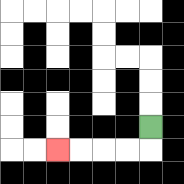{'start': '[6, 5]', 'end': '[2, 6]', 'path_directions': 'D,L,L,L,L', 'path_coordinates': '[[6, 5], [6, 6], [5, 6], [4, 6], [3, 6], [2, 6]]'}